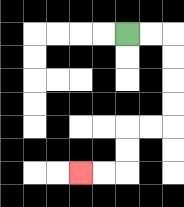{'start': '[5, 1]', 'end': '[3, 7]', 'path_directions': 'R,R,D,D,D,D,L,L,D,D,L,L', 'path_coordinates': '[[5, 1], [6, 1], [7, 1], [7, 2], [7, 3], [7, 4], [7, 5], [6, 5], [5, 5], [5, 6], [5, 7], [4, 7], [3, 7]]'}